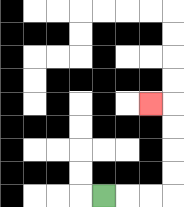{'start': '[4, 8]', 'end': '[6, 4]', 'path_directions': 'R,R,R,U,U,U,U,L', 'path_coordinates': '[[4, 8], [5, 8], [6, 8], [7, 8], [7, 7], [7, 6], [7, 5], [7, 4], [6, 4]]'}